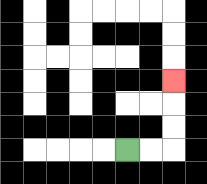{'start': '[5, 6]', 'end': '[7, 3]', 'path_directions': 'R,R,U,U,U', 'path_coordinates': '[[5, 6], [6, 6], [7, 6], [7, 5], [7, 4], [7, 3]]'}